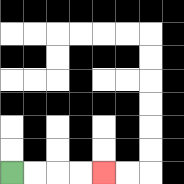{'start': '[0, 7]', 'end': '[4, 7]', 'path_directions': 'R,R,R,R', 'path_coordinates': '[[0, 7], [1, 7], [2, 7], [3, 7], [4, 7]]'}